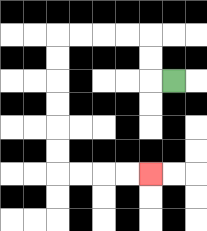{'start': '[7, 3]', 'end': '[6, 7]', 'path_directions': 'L,U,U,L,L,L,L,D,D,D,D,D,D,R,R,R,R', 'path_coordinates': '[[7, 3], [6, 3], [6, 2], [6, 1], [5, 1], [4, 1], [3, 1], [2, 1], [2, 2], [2, 3], [2, 4], [2, 5], [2, 6], [2, 7], [3, 7], [4, 7], [5, 7], [6, 7]]'}